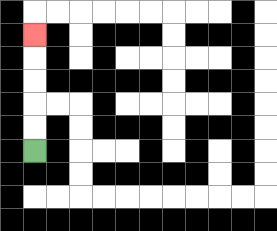{'start': '[1, 6]', 'end': '[1, 1]', 'path_directions': 'U,U,U,U,U', 'path_coordinates': '[[1, 6], [1, 5], [1, 4], [1, 3], [1, 2], [1, 1]]'}